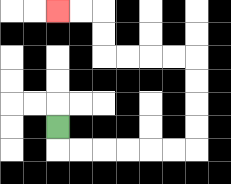{'start': '[2, 5]', 'end': '[2, 0]', 'path_directions': 'D,R,R,R,R,R,R,U,U,U,U,L,L,L,L,U,U,L,L', 'path_coordinates': '[[2, 5], [2, 6], [3, 6], [4, 6], [5, 6], [6, 6], [7, 6], [8, 6], [8, 5], [8, 4], [8, 3], [8, 2], [7, 2], [6, 2], [5, 2], [4, 2], [4, 1], [4, 0], [3, 0], [2, 0]]'}